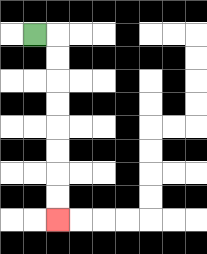{'start': '[1, 1]', 'end': '[2, 9]', 'path_directions': 'R,D,D,D,D,D,D,D,D', 'path_coordinates': '[[1, 1], [2, 1], [2, 2], [2, 3], [2, 4], [2, 5], [2, 6], [2, 7], [2, 8], [2, 9]]'}